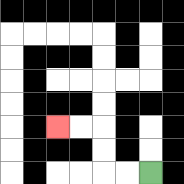{'start': '[6, 7]', 'end': '[2, 5]', 'path_directions': 'L,L,U,U,L,L', 'path_coordinates': '[[6, 7], [5, 7], [4, 7], [4, 6], [4, 5], [3, 5], [2, 5]]'}